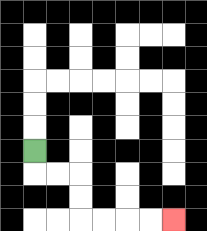{'start': '[1, 6]', 'end': '[7, 9]', 'path_directions': 'D,R,R,D,D,R,R,R,R', 'path_coordinates': '[[1, 6], [1, 7], [2, 7], [3, 7], [3, 8], [3, 9], [4, 9], [5, 9], [6, 9], [7, 9]]'}